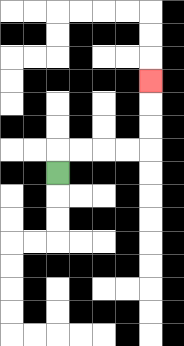{'start': '[2, 7]', 'end': '[6, 3]', 'path_directions': 'U,R,R,R,R,U,U,U', 'path_coordinates': '[[2, 7], [2, 6], [3, 6], [4, 6], [5, 6], [6, 6], [6, 5], [6, 4], [6, 3]]'}